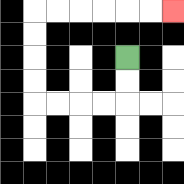{'start': '[5, 2]', 'end': '[7, 0]', 'path_directions': 'D,D,L,L,L,L,U,U,U,U,R,R,R,R,R,R', 'path_coordinates': '[[5, 2], [5, 3], [5, 4], [4, 4], [3, 4], [2, 4], [1, 4], [1, 3], [1, 2], [1, 1], [1, 0], [2, 0], [3, 0], [4, 0], [5, 0], [6, 0], [7, 0]]'}